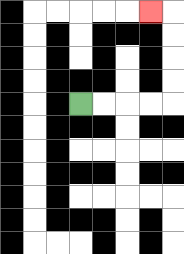{'start': '[3, 4]', 'end': '[6, 0]', 'path_directions': 'R,R,R,R,U,U,U,U,L', 'path_coordinates': '[[3, 4], [4, 4], [5, 4], [6, 4], [7, 4], [7, 3], [7, 2], [7, 1], [7, 0], [6, 0]]'}